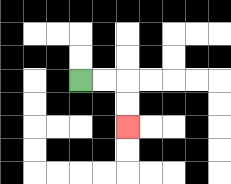{'start': '[3, 3]', 'end': '[5, 5]', 'path_directions': 'R,R,D,D', 'path_coordinates': '[[3, 3], [4, 3], [5, 3], [5, 4], [5, 5]]'}